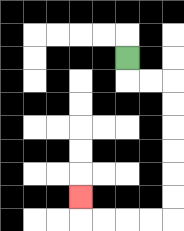{'start': '[5, 2]', 'end': '[3, 8]', 'path_directions': 'D,R,R,D,D,D,D,D,D,L,L,L,L,U', 'path_coordinates': '[[5, 2], [5, 3], [6, 3], [7, 3], [7, 4], [7, 5], [7, 6], [7, 7], [7, 8], [7, 9], [6, 9], [5, 9], [4, 9], [3, 9], [3, 8]]'}